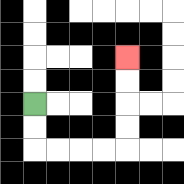{'start': '[1, 4]', 'end': '[5, 2]', 'path_directions': 'D,D,R,R,R,R,U,U,U,U', 'path_coordinates': '[[1, 4], [1, 5], [1, 6], [2, 6], [3, 6], [4, 6], [5, 6], [5, 5], [5, 4], [5, 3], [5, 2]]'}